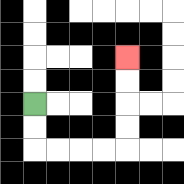{'start': '[1, 4]', 'end': '[5, 2]', 'path_directions': 'D,D,R,R,R,R,U,U,U,U', 'path_coordinates': '[[1, 4], [1, 5], [1, 6], [2, 6], [3, 6], [4, 6], [5, 6], [5, 5], [5, 4], [5, 3], [5, 2]]'}